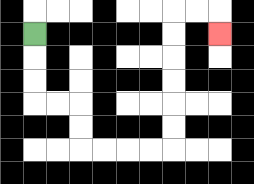{'start': '[1, 1]', 'end': '[9, 1]', 'path_directions': 'D,D,D,R,R,D,D,R,R,R,R,U,U,U,U,U,U,R,R,D', 'path_coordinates': '[[1, 1], [1, 2], [1, 3], [1, 4], [2, 4], [3, 4], [3, 5], [3, 6], [4, 6], [5, 6], [6, 6], [7, 6], [7, 5], [7, 4], [7, 3], [7, 2], [7, 1], [7, 0], [8, 0], [9, 0], [9, 1]]'}